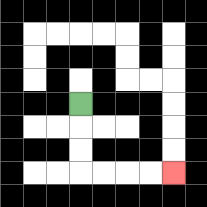{'start': '[3, 4]', 'end': '[7, 7]', 'path_directions': 'D,D,D,R,R,R,R', 'path_coordinates': '[[3, 4], [3, 5], [3, 6], [3, 7], [4, 7], [5, 7], [6, 7], [7, 7]]'}